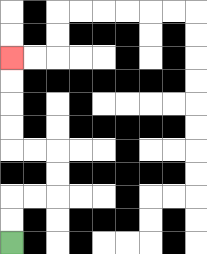{'start': '[0, 10]', 'end': '[0, 2]', 'path_directions': 'U,U,R,R,U,U,L,L,U,U,U,U', 'path_coordinates': '[[0, 10], [0, 9], [0, 8], [1, 8], [2, 8], [2, 7], [2, 6], [1, 6], [0, 6], [0, 5], [0, 4], [0, 3], [0, 2]]'}